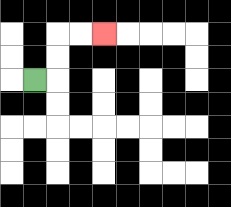{'start': '[1, 3]', 'end': '[4, 1]', 'path_directions': 'R,U,U,R,R', 'path_coordinates': '[[1, 3], [2, 3], [2, 2], [2, 1], [3, 1], [4, 1]]'}